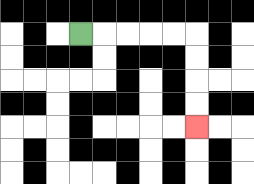{'start': '[3, 1]', 'end': '[8, 5]', 'path_directions': 'R,R,R,R,R,D,D,D,D', 'path_coordinates': '[[3, 1], [4, 1], [5, 1], [6, 1], [7, 1], [8, 1], [8, 2], [8, 3], [8, 4], [8, 5]]'}